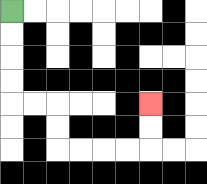{'start': '[0, 0]', 'end': '[6, 4]', 'path_directions': 'D,D,D,D,R,R,D,D,R,R,R,R,U,U', 'path_coordinates': '[[0, 0], [0, 1], [0, 2], [0, 3], [0, 4], [1, 4], [2, 4], [2, 5], [2, 6], [3, 6], [4, 6], [5, 6], [6, 6], [6, 5], [6, 4]]'}